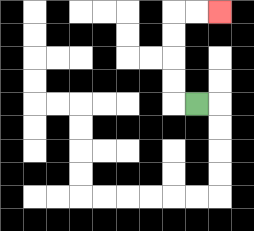{'start': '[8, 4]', 'end': '[9, 0]', 'path_directions': 'L,U,U,U,U,R,R', 'path_coordinates': '[[8, 4], [7, 4], [7, 3], [7, 2], [7, 1], [7, 0], [8, 0], [9, 0]]'}